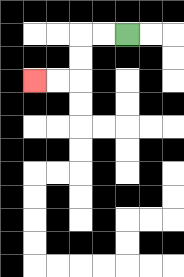{'start': '[5, 1]', 'end': '[1, 3]', 'path_directions': 'L,L,D,D,L,L', 'path_coordinates': '[[5, 1], [4, 1], [3, 1], [3, 2], [3, 3], [2, 3], [1, 3]]'}